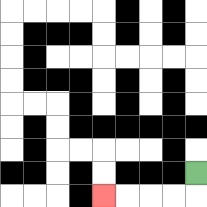{'start': '[8, 7]', 'end': '[4, 8]', 'path_directions': 'D,L,L,L,L', 'path_coordinates': '[[8, 7], [8, 8], [7, 8], [6, 8], [5, 8], [4, 8]]'}